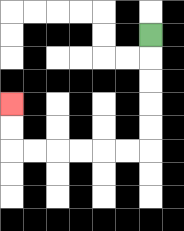{'start': '[6, 1]', 'end': '[0, 4]', 'path_directions': 'D,D,D,D,D,L,L,L,L,L,L,U,U', 'path_coordinates': '[[6, 1], [6, 2], [6, 3], [6, 4], [6, 5], [6, 6], [5, 6], [4, 6], [3, 6], [2, 6], [1, 6], [0, 6], [0, 5], [0, 4]]'}